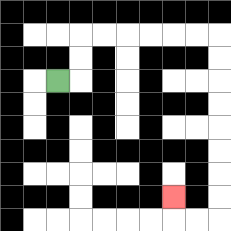{'start': '[2, 3]', 'end': '[7, 8]', 'path_directions': 'R,U,U,R,R,R,R,R,R,D,D,D,D,D,D,D,D,L,L,U', 'path_coordinates': '[[2, 3], [3, 3], [3, 2], [3, 1], [4, 1], [5, 1], [6, 1], [7, 1], [8, 1], [9, 1], [9, 2], [9, 3], [9, 4], [9, 5], [9, 6], [9, 7], [9, 8], [9, 9], [8, 9], [7, 9], [7, 8]]'}